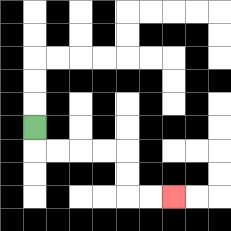{'start': '[1, 5]', 'end': '[7, 8]', 'path_directions': 'D,R,R,R,R,D,D,R,R', 'path_coordinates': '[[1, 5], [1, 6], [2, 6], [3, 6], [4, 6], [5, 6], [5, 7], [5, 8], [6, 8], [7, 8]]'}